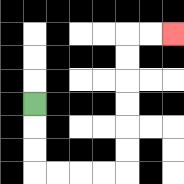{'start': '[1, 4]', 'end': '[7, 1]', 'path_directions': 'D,D,D,R,R,R,R,U,U,U,U,U,U,R,R', 'path_coordinates': '[[1, 4], [1, 5], [1, 6], [1, 7], [2, 7], [3, 7], [4, 7], [5, 7], [5, 6], [5, 5], [5, 4], [5, 3], [5, 2], [5, 1], [6, 1], [7, 1]]'}